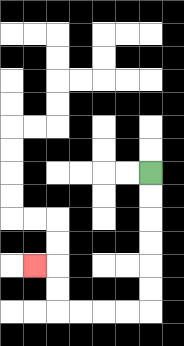{'start': '[6, 7]', 'end': '[1, 11]', 'path_directions': 'D,D,D,D,D,D,L,L,L,L,U,U,L', 'path_coordinates': '[[6, 7], [6, 8], [6, 9], [6, 10], [6, 11], [6, 12], [6, 13], [5, 13], [4, 13], [3, 13], [2, 13], [2, 12], [2, 11], [1, 11]]'}